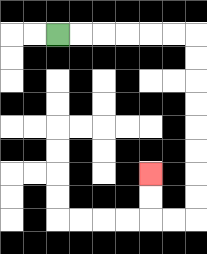{'start': '[2, 1]', 'end': '[6, 7]', 'path_directions': 'R,R,R,R,R,R,D,D,D,D,D,D,D,D,L,L,U,U', 'path_coordinates': '[[2, 1], [3, 1], [4, 1], [5, 1], [6, 1], [7, 1], [8, 1], [8, 2], [8, 3], [8, 4], [8, 5], [8, 6], [8, 7], [8, 8], [8, 9], [7, 9], [6, 9], [6, 8], [6, 7]]'}